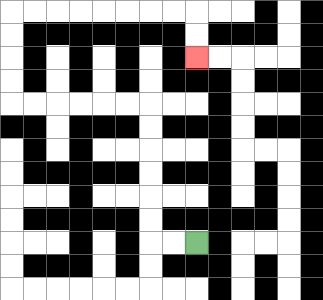{'start': '[8, 10]', 'end': '[8, 2]', 'path_directions': 'L,L,U,U,U,U,U,U,L,L,L,L,L,L,U,U,U,U,R,R,R,R,R,R,R,R,D,D', 'path_coordinates': '[[8, 10], [7, 10], [6, 10], [6, 9], [6, 8], [6, 7], [6, 6], [6, 5], [6, 4], [5, 4], [4, 4], [3, 4], [2, 4], [1, 4], [0, 4], [0, 3], [0, 2], [0, 1], [0, 0], [1, 0], [2, 0], [3, 0], [4, 0], [5, 0], [6, 0], [7, 0], [8, 0], [8, 1], [8, 2]]'}